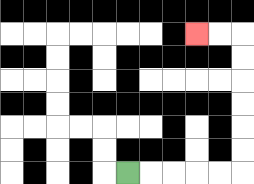{'start': '[5, 7]', 'end': '[8, 1]', 'path_directions': 'R,R,R,R,R,U,U,U,U,U,U,L,L', 'path_coordinates': '[[5, 7], [6, 7], [7, 7], [8, 7], [9, 7], [10, 7], [10, 6], [10, 5], [10, 4], [10, 3], [10, 2], [10, 1], [9, 1], [8, 1]]'}